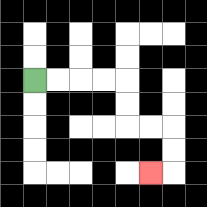{'start': '[1, 3]', 'end': '[6, 7]', 'path_directions': 'R,R,R,R,D,D,R,R,D,D,L', 'path_coordinates': '[[1, 3], [2, 3], [3, 3], [4, 3], [5, 3], [5, 4], [5, 5], [6, 5], [7, 5], [7, 6], [7, 7], [6, 7]]'}